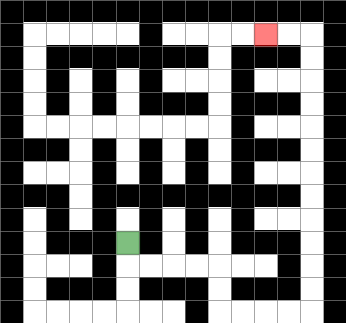{'start': '[5, 10]', 'end': '[11, 1]', 'path_directions': 'D,R,R,R,R,D,D,R,R,R,R,U,U,U,U,U,U,U,U,U,U,U,U,L,L', 'path_coordinates': '[[5, 10], [5, 11], [6, 11], [7, 11], [8, 11], [9, 11], [9, 12], [9, 13], [10, 13], [11, 13], [12, 13], [13, 13], [13, 12], [13, 11], [13, 10], [13, 9], [13, 8], [13, 7], [13, 6], [13, 5], [13, 4], [13, 3], [13, 2], [13, 1], [12, 1], [11, 1]]'}